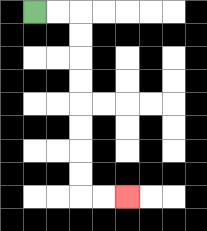{'start': '[1, 0]', 'end': '[5, 8]', 'path_directions': 'R,R,D,D,D,D,D,D,D,D,R,R', 'path_coordinates': '[[1, 0], [2, 0], [3, 0], [3, 1], [3, 2], [3, 3], [3, 4], [3, 5], [3, 6], [3, 7], [3, 8], [4, 8], [5, 8]]'}